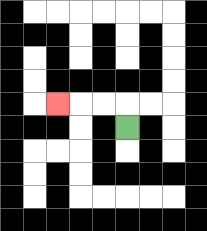{'start': '[5, 5]', 'end': '[2, 4]', 'path_directions': 'U,L,L,L', 'path_coordinates': '[[5, 5], [5, 4], [4, 4], [3, 4], [2, 4]]'}